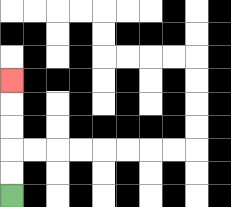{'start': '[0, 8]', 'end': '[0, 3]', 'path_directions': 'U,U,U,U,U', 'path_coordinates': '[[0, 8], [0, 7], [0, 6], [0, 5], [0, 4], [0, 3]]'}